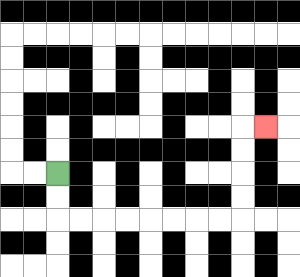{'start': '[2, 7]', 'end': '[11, 5]', 'path_directions': 'D,D,R,R,R,R,R,R,R,R,U,U,U,U,R', 'path_coordinates': '[[2, 7], [2, 8], [2, 9], [3, 9], [4, 9], [5, 9], [6, 9], [7, 9], [8, 9], [9, 9], [10, 9], [10, 8], [10, 7], [10, 6], [10, 5], [11, 5]]'}